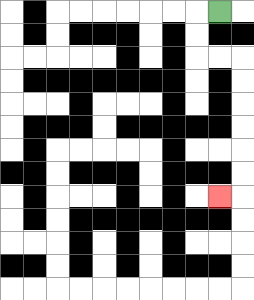{'start': '[9, 0]', 'end': '[9, 8]', 'path_directions': 'L,D,D,R,R,D,D,D,D,D,D,L', 'path_coordinates': '[[9, 0], [8, 0], [8, 1], [8, 2], [9, 2], [10, 2], [10, 3], [10, 4], [10, 5], [10, 6], [10, 7], [10, 8], [9, 8]]'}